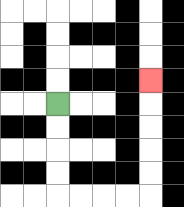{'start': '[2, 4]', 'end': '[6, 3]', 'path_directions': 'D,D,D,D,R,R,R,R,U,U,U,U,U', 'path_coordinates': '[[2, 4], [2, 5], [2, 6], [2, 7], [2, 8], [3, 8], [4, 8], [5, 8], [6, 8], [6, 7], [6, 6], [6, 5], [6, 4], [6, 3]]'}